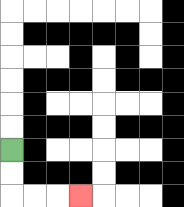{'start': '[0, 6]', 'end': '[3, 8]', 'path_directions': 'D,D,R,R,R', 'path_coordinates': '[[0, 6], [0, 7], [0, 8], [1, 8], [2, 8], [3, 8]]'}